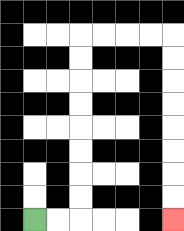{'start': '[1, 9]', 'end': '[7, 9]', 'path_directions': 'R,R,U,U,U,U,U,U,U,U,R,R,R,R,D,D,D,D,D,D,D,D', 'path_coordinates': '[[1, 9], [2, 9], [3, 9], [3, 8], [3, 7], [3, 6], [3, 5], [3, 4], [3, 3], [3, 2], [3, 1], [4, 1], [5, 1], [6, 1], [7, 1], [7, 2], [7, 3], [7, 4], [7, 5], [7, 6], [7, 7], [7, 8], [7, 9]]'}